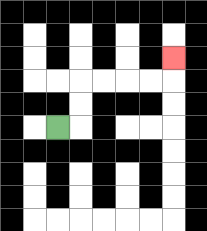{'start': '[2, 5]', 'end': '[7, 2]', 'path_directions': 'R,U,U,R,R,R,R,U', 'path_coordinates': '[[2, 5], [3, 5], [3, 4], [3, 3], [4, 3], [5, 3], [6, 3], [7, 3], [7, 2]]'}